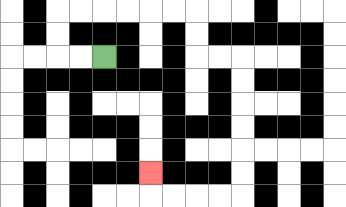{'start': '[4, 2]', 'end': '[6, 7]', 'path_directions': 'L,L,U,U,R,R,R,R,R,R,D,D,R,R,D,D,D,D,D,D,L,L,L,L,U', 'path_coordinates': '[[4, 2], [3, 2], [2, 2], [2, 1], [2, 0], [3, 0], [4, 0], [5, 0], [6, 0], [7, 0], [8, 0], [8, 1], [8, 2], [9, 2], [10, 2], [10, 3], [10, 4], [10, 5], [10, 6], [10, 7], [10, 8], [9, 8], [8, 8], [7, 8], [6, 8], [6, 7]]'}